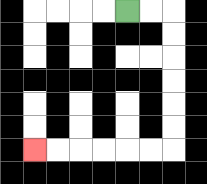{'start': '[5, 0]', 'end': '[1, 6]', 'path_directions': 'R,R,D,D,D,D,D,D,L,L,L,L,L,L', 'path_coordinates': '[[5, 0], [6, 0], [7, 0], [7, 1], [7, 2], [7, 3], [7, 4], [7, 5], [7, 6], [6, 6], [5, 6], [4, 6], [3, 6], [2, 6], [1, 6]]'}